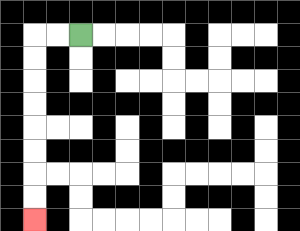{'start': '[3, 1]', 'end': '[1, 9]', 'path_directions': 'L,L,D,D,D,D,D,D,D,D', 'path_coordinates': '[[3, 1], [2, 1], [1, 1], [1, 2], [1, 3], [1, 4], [1, 5], [1, 6], [1, 7], [1, 8], [1, 9]]'}